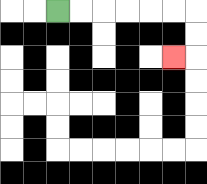{'start': '[2, 0]', 'end': '[7, 2]', 'path_directions': 'R,R,R,R,R,R,D,D,L', 'path_coordinates': '[[2, 0], [3, 0], [4, 0], [5, 0], [6, 0], [7, 0], [8, 0], [8, 1], [8, 2], [7, 2]]'}